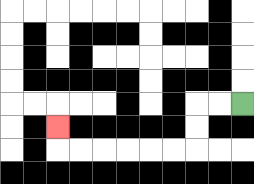{'start': '[10, 4]', 'end': '[2, 5]', 'path_directions': 'L,L,D,D,L,L,L,L,L,L,U', 'path_coordinates': '[[10, 4], [9, 4], [8, 4], [8, 5], [8, 6], [7, 6], [6, 6], [5, 6], [4, 6], [3, 6], [2, 6], [2, 5]]'}